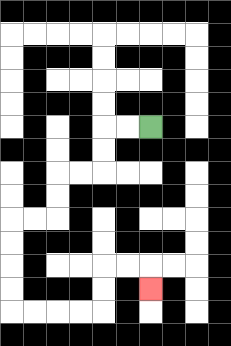{'start': '[6, 5]', 'end': '[6, 12]', 'path_directions': 'L,L,D,D,L,L,D,D,L,L,D,D,D,D,R,R,R,R,U,U,R,R,D', 'path_coordinates': '[[6, 5], [5, 5], [4, 5], [4, 6], [4, 7], [3, 7], [2, 7], [2, 8], [2, 9], [1, 9], [0, 9], [0, 10], [0, 11], [0, 12], [0, 13], [1, 13], [2, 13], [3, 13], [4, 13], [4, 12], [4, 11], [5, 11], [6, 11], [6, 12]]'}